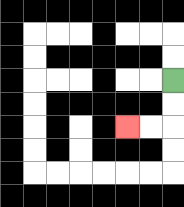{'start': '[7, 3]', 'end': '[5, 5]', 'path_directions': 'D,D,L,L', 'path_coordinates': '[[7, 3], [7, 4], [7, 5], [6, 5], [5, 5]]'}